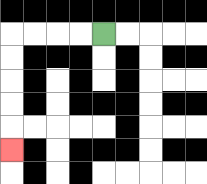{'start': '[4, 1]', 'end': '[0, 6]', 'path_directions': 'L,L,L,L,D,D,D,D,D', 'path_coordinates': '[[4, 1], [3, 1], [2, 1], [1, 1], [0, 1], [0, 2], [0, 3], [0, 4], [0, 5], [0, 6]]'}